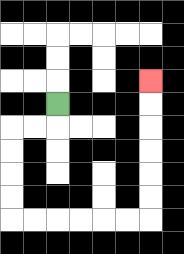{'start': '[2, 4]', 'end': '[6, 3]', 'path_directions': 'D,L,L,D,D,D,D,R,R,R,R,R,R,U,U,U,U,U,U', 'path_coordinates': '[[2, 4], [2, 5], [1, 5], [0, 5], [0, 6], [0, 7], [0, 8], [0, 9], [1, 9], [2, 9], [3, 9], [4, 9], [5, 9], [6, 9], [6, 8], [6, 7], [6, 6], [6, 5], [6, 4], [6, 3]]'}